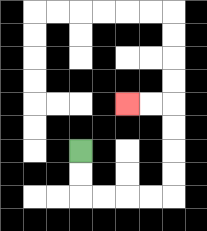{'start': '[3, 6]', 'end': '[5, 4]', 'path_directions': 'D,D,R,R,R,R,U,U,U,U,L,L', 'path_coordinates': '[[3, 6], [3, 7], [3, 8], [4, 8], [5, 8], [6, 8], [7, 8], [7, 7], [7, 6], [7, 5], [7, 4], [6, 4], [5, 4]]'}